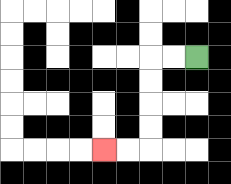{'start': '[8, 2]', 'end': '[4, 6]', 'path_directions': 'L,L,D,D,D,D,L,L', 'path_coordinates': '[[8, 2], [7, 2], [6, 2], [6, 3], [6, 4], [6, 5], [6, 6], [5, 6], [4, 6]]'}